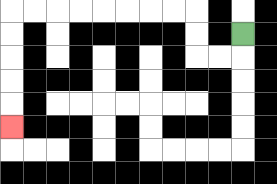{'start': '[10, 1]', 'end': '[0, 5]', 'path_directions': 'D,L,L,U,U,L,L,L,L,L,L,L,L,D,D,D,D,D', 'path_coordinates': '[[10, 1], [10, 2], [9, 2], [8, 2], [8, 1], [8, 0], [7, 0], [6, 0], [5, 0], [4, 0], [3, 0], [2, 0], [1, 0], [0, 0], [0, 1], [0, 2], [0, 3], [0, 4], [0, 5]]'}